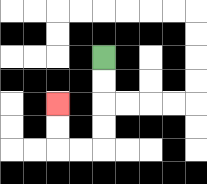{'start': '[4, 2]', 'end': '[2, 4]', 'path_directions': 'D,D,D,D,L,L,U,U', 'path_coordinates': '[[4, 2], [4, 3], [4, 4], [4, 5], [4, 6], [3, 6], [2, 6], [2, 5], [2, 4]]'}